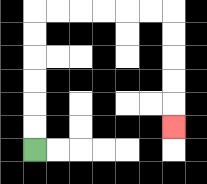{'start': '[1, 6]', 'end': '[7, 5]', 'path_directions': 'U,U,U,U,U,U,R,R,R,R,R,R,D,D,D,D,D', 'path_coordinates': '[[1, 6], [1, 5], [1, 4], [1, 3], [1, 2], [1, 1], [1, 0], [2, 0], [3, 0], [4, 0], [5, 0], [6, 0], [7, 0], [7, 1], [7, 2], [7, 3], [7, 4], [7, 5]]'}